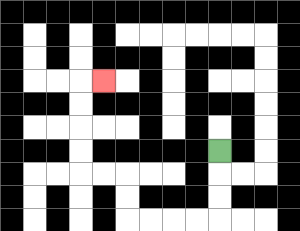{'start': '[9, 6]', 'end': '[4, 3]', 'path_directions': 'D,D,D,L,L,L,L,U,U,L,L,U,U,U,U,R', 'path_coordinates': '[[9, 6], [9, 7], [9, 8], [9, 9], [8, 9], [7, 9], [6, 9], [5, 9], [5, 8], [5, 7], [4, 7], [3, 7], [3, 6], [3, 5], [3, 4], [3, 3], [4, 3]]'}